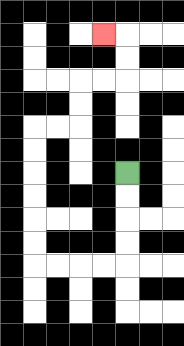{'start': '[5, 7]', 'end': '[4, 1]', 'path_directions': 'D,D,D,D,L,L,L,L,U,U,U,U,U,U,R,R,U,U,R,R,U,U,L', 'path_coordinates': '[[5, 7], [5, 8], [5, 9], [5, 10], [5, 11], [4, 11], [3, 11], [2, 11], [1, 11], [1, 10], [1, 9], [1, 8], [1, 7], [1, 6], [1, 5], [2, 5], [3, 5], [3, 4], [3, 3], [4, 3], [5, 3], [5, 2], [5, 1], [4, 1]]'}